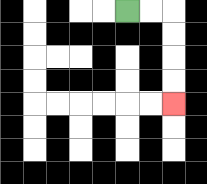{'start': '[5, 0]', 'end': '[7, 4]', 'path_directions': 'R,R,D,D,D,D', 'path_coordinates': '[[5, 0], [6, 0], [7, 0], [7, 1], [7, 2], [7, 3], [7, 4]]'}